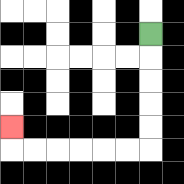{'start': '[6, 1]', 'end': '[0, 5]', 'path_directions': 'D,D,D,D,D,L,L,L,L,L,L,U', 'path_coordinates': '[[6, 1], [6, 2], [6, 3], [6, 4], [6, 5], [6, 6], [5, 6], [4, 6], [3, 6], [2, 6], [1, 6], [0, 6], [0, 5]]'}